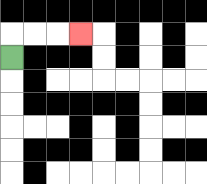{'start': '[0, 2]', 'end': '[3, 1]', 'path_directions': 'U,R,R,R', 'path_coordinates': '[[0, 2], [0, 1], [1, 1], [2, 1], [3, 1]]'}